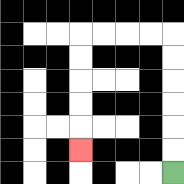{'start': '[7, 7]', 'end': '[3, 6]', 'path_directions': 'U,U,U,U,U,U,L,L,L,L,D,D,D,D,D', 'path_coordinates': '[[7, 7], [7, 6], [7, 5], [7, 4], [7, 3], [7, 2], [7, 1], [6, 1], [5, 1], [4, 1], [3, 1], [3, 2], [3, 3], [3, 4], [3, 5], [3, 6]]'}